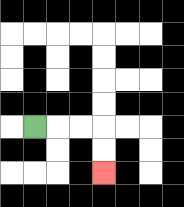{'start': '[1, 5]', 'end': '[4, 7]', 'path_directions': 'R,R,R,D,D', 'path_coordinates': '[[1, 5], [2, 5], [3, 5], [4, 5], [4, 6], [4, 7]]'}